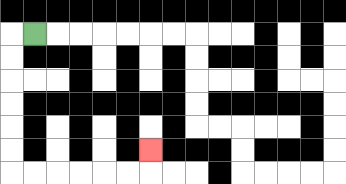{'start': '[1, 1]', 'end': '[6, 6]', 'path_directions': 'L,D,D,D,D,D,D,R,R,R,R,R,R,U', 'path_coordinates': '[[1, 1], [0, 1], [0, 2], [0, 3], [0, 4], [0, 5], [0, 6], [0, 7], [1, 7], [2, 7], [3, 7], [4, 7], [5, 7], [6, 7], [6, 6]]'}